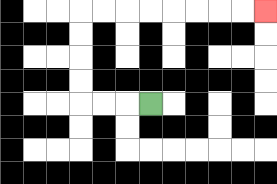{'start': '[6, 4]', 'end': '[11, 0]', 'path_directions': 'L,L,L,U,U,U,U,R,R,R,R,R,R,R,R', 'path_coordinates': '[[6, 4], [5, 4], [4, 4], [3, 4], [3, 3], [3, 2], [3, 1], [3, 0], [4, 0], [5, 0], [6, 0], [7, 0], [8, 0], [9, 0], [10, 0], [11, 0]]'}